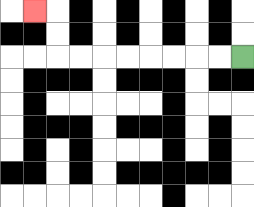{'start': '[10, 2]', 'end': '[1, 0]', 'path_directions': 'L,L,L,L,L,L,L,L,U,U,L', 'path_coordinates': '[[10, 2], [9, 2], [8, 2], [7, 2], [6, 2], [5, 2], [4, 2], [3, 2], [2, 2], [2, 1], [2, 0], [1, 0]]'}